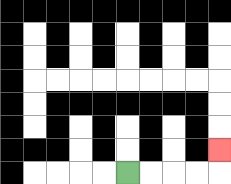{'start': '[5, 7]', 'end': '[9, 6]', 'path_directions': 'R,R,R,R,U', 'path_coordinates': '[[5, 7], [6, 7], [7, 7], [8, 7], [9, 7], [9, 6]]'}